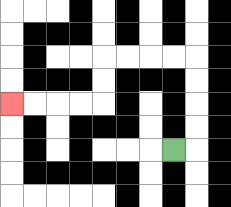{'start': '[7, 6]', 'end': '[0, 4]', 'path_directions': 'R,U,U,U,U,L,L,L,L,D,D,L,L,L,L', 'path_coordinates': '[[7, 6], [8, 6], [8, 5], [8, 4], [8, 3], [8, 2], [7, 2], [6, 2], [5, 2], [4, 2], [4, 3], [4, 4], [3, 4], [2, 4], [1, 4], [0, 4]]'}